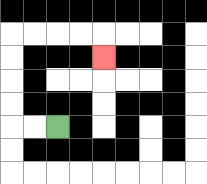{'start': '[2, 5]', 'end': '[4, 2]', 'path_directions': 'L,L,U,U,U,U,R,R,R,R,D', 'path_coordinates': '[[2, 5], [1, 5], [0, 5], [0, 4], [0, 3], [0, 2], [0, 1], [1, 1], [2, 1], [3, 1], [4, 1], [4, 2]]'}